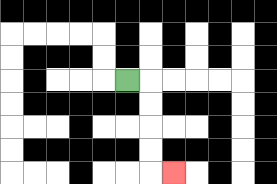{'start': '[5, 3]', 'end': '[7, 7]', 'path_directions': 'R,D,D,D,D,R', 'path_coordinates': '[[5, 3], [6, 3], [6, 4], [6, 5], [6, 6], [6, 7], [7, 7]]'}